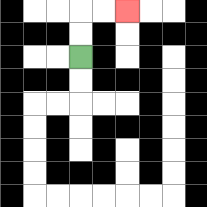{'start': '[3, 2]', 'end': '[5, 0]', 'path_directions': 'U,U,R,R', 'path_coordinates': '[[3, 2], [3, 1], [3, 0], [4, 0], [5, 0]]'}